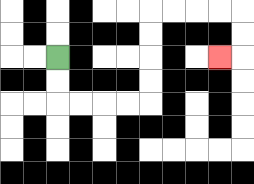{'start': '[2, 2]', 'end': '[9, 2]', 'path_directions': 'D,D,R,R,R,R,U,U,U,U,R,R,R,R,D,D,L', 'path_coordinates': '[[2, 2], [2, 3], [2, 4], [3, 4], [4, 4], [5, 4], [6, 4], [6, 3], [6, 2], [6, 1], [6, 0], [7, 0], [8, 0], [9, 0], [10, 0], [10, 1], [10, 2], [9, 2]]'}